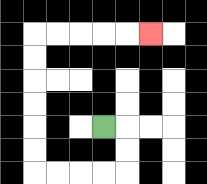{'start': '[4, 5]', 'end': '[6, 1]', 'path_directions': 'R,D,D,L,L,L,L,U,U,U,U,U,U,R,R,R,R,R', 'path_coordinates': '[[4, 5], [5, 5], [5, 6], [5, 7], [4, 7], [3, 7], [2, 7], [1, 7], [1, 6], [1, 5], [1, 4], [1, 3], [1, 2], [1, 1], [2, 1], [3, 1], [4, 1], [5, 1], [6, 1]]'}